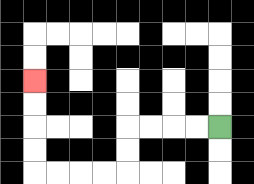{'start': '[9, 5]', 'end': '[1, 3]', 'path_directions': 'L,L,L,L,D,D,L,L,L,L,U,U,U,U', 'path_coordinates': '[[9, 5], [8, 5], [7, 5], [6, 5], [5, 5], [5, 6], [5, 7], [4, 7], [3, 7], [2, 7], [1, 7], [1, 6], [1, 5], [1, 4], [1, 3]]'}